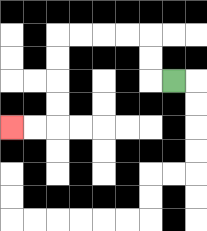{'start': '[7, 3]', 'end': '[0, 5]', 'path_directions': 'L,U,U,L,L,L,L,D,D,D,D,L,L', 'path_coordinates': '[[7, 3], [6, 3], [6, 2], [6, 1], [5, 1], [4, 1], [3, 1], [2, 1], [2, 2], [2, 3], [2, 4], [2, 5], [1, 5], [0, 5]]'}